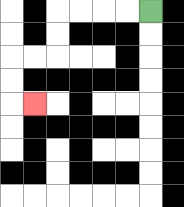{'start': '[6, 0]', 'end': '[1, 4]', 'path_directions': 'L,L,L,L,D,D,L,L,D,D,R', 'path_coordinates': '[[6, 0], [5, 0], [4, 0], [3, 0], [2, 0], [2, 1], [2, 2], [1, 2], [0, 2], [0, 3], [0, 4], [1, 4]]'}